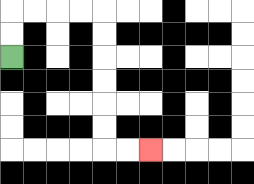{'start': '[0, 2]', 'end': '[6, 6]', 'path_directions': 'U,U,R,R,R,R,D,D,D,D,D,D,R,R', 'path_coordinates': '[[0, 2], [0, 1], [0, 0], [1, 0], [2, 0], [3, 0], [4, 0], [4, 1], [4, 2], [4, 3], [4, 4], [4, 5], [4, 6], [5, 6], [6, 6]]'}